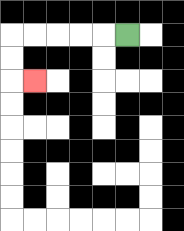{'start': '[5, 1]', 'end': '[1, 3]', 'path_directions': 'L,L,L,L,L,D,D,R', 'path_coordinates': '[[5, 1], [4, 1], [3, 1], [2, 1], [1, 1], [0, 1], [0, 2], [0, 3], [1, 3]]'}